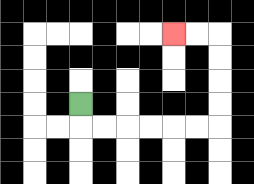{'start': '[3, 4]', 'end': '[7, 1]', 'path_directions': 'D,R,R,R,R,R,R,U,U,U,U,L,L', 'path_coordinates': '[[3, 4], [3, 5], [4, 5], [5, 5], [6, 5], [7, 5], [8, 5], [9, 5], [9, 4], [9, 3], [9, 2], [9, 1], [8, 1], [7, 1]]'}